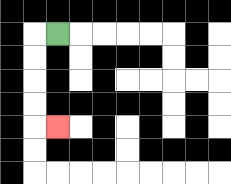{'start': '[2, 1]', 'end': '[2, 5]', 'path_directions': 'L,D,D,D,D,R', 'path_coordinates': '[[2, 1], [1, 1], [1, 2], [1, 3], [1, 4], [1, 5], [2, 5]]'}